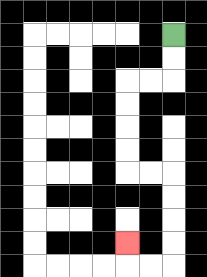{'start': '[7, 1]', 'end': '[5, 10]', 'path_directions': 'D,D,L,L,D,D,D,D,R,R,D,D,D,D,L,L,U', 'path_coordinates': '[[7, 1], [7, 2], [7, 3], [6, 3], [5, 3], [5, 4], [5, 5], [5, 6], [5, 7], [6, 7], [7, 7], [7, 8], [7, 9], [7, 10], [7, 11], [6, 11], [5, 11], [5, 10]]'}